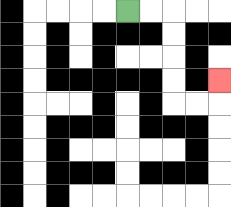{'start': '[5, 0]', 'end': '[9, 3]', 'path_directions': 'R,R,D,D,D,D,R,R,U', 'path_coordinates': '[[5, 0], [6, 0], [7, 0], [7, 1], [7, 2], [7, 3], [7, 4], [8, 4], [9, 4], [9, 3]]'}